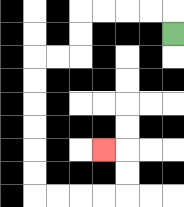{'start': '[7, 1]', 'end': '[4, 6]', 'path_directions': 'U,L,L,L,L,D,D,L,L,D,D,D,D,D,D,R,R,R,R,U,U,L', 'path_coordinates': '[[7, 1], [7, 0], [6, 0], [5, 0], [4, 0], [3, 0], [3, 1], [3, 2], [2, 2], [1, 2], [1, 3], [1, 4], [1, 5], [1, 6], [1, 7], [1, 8], [2, 8], [3, 8], [4, 8], [5, 8], [5, 7], [5, 6], [4, 6]]'}